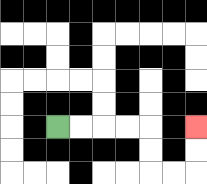{'start': '[2, 5]', 'end': '[8, 5]', 'path_directions': 'R,R,R,R,D,D,R,R,U,U', 'path_coordinates': '[[2, 5], [3, 5], [4, 5], [5, 5], [6, 5], [6, 6], [6, 7], [7, 7], [8, 7], [8, 6], [8, 5]]'}